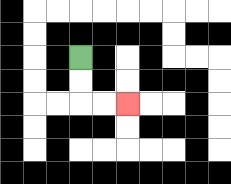{'start': '[3, 2]', 'end': '[5, 4]', 'path_directions': 'D,D,R,R', 'path_coordinates': '[[3, 2], [3, 3], [3, 4], [4, 4], [5, 4]]'}